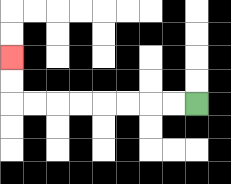{'start': '[8, 4]', 'end': '[0, 2]', 'path_directions': 'L,L,L,L,L,L,L,L,U,U', 'path_coordinates': '[[8, 4], [7, 4], [6, 4], [5, 4], [4, 4], [3, 4], [2, 4], [1, 4], [0, 4], [0, 3], [0, 2]]'}